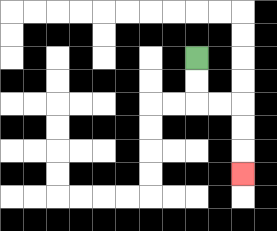{'start': '[8, 2]', 'end': '[10, 7]', 'path_directions': 'D,D,R,R,D,D,D', 'path_coordinates': '[[8, 2], [8, 3], [8, 4], [9, 4], [10, 4], [10, 5], [10, 6], [10, 7]]'}